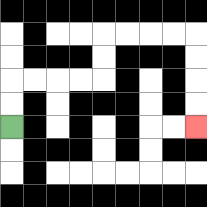{'start': '[0, 5]', 'end': '[8, 5]', 'path_directions': 'U,U,R,R,R,R,U,U,R,R,R,R,D,D,D,D', 'path_coordinates': '[[0, 5], [0, 4], [0, 3], [1, 3], [2, 3], [3, 3], [4, 3], [4, 2], [4, 1], [5, 1], [6, 1], [7, 1], [8, 1], [8, 2], [8, 3], [8, 4], [8, 5]]'}